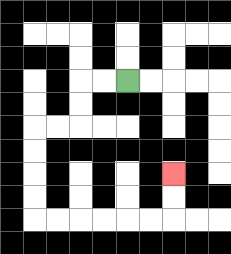{'start': '[5, 3]', 'end': '[7, 7]', 'path_directions': 'L,L,D,D,L,L,D,D,D,D,R,R,R,R,R,R,U,U', 'path_coordinates': '[[5, 3], [4, 3], [3, 3], [3, 4], [3, 5], [2, 5], [1, 5], [1, 6], [1, 7], [1, 8], [1, 9], [2, 9], [3, 9], [4, 9], [5, 9], [6, 9], [7, 9], [7, 8], [7, 7]]'}